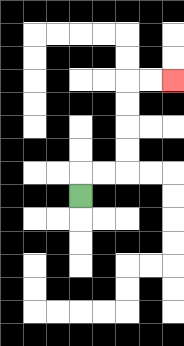{'start': '[3, 8]', 'end': '[7, 3]', 'path_directions': 'U,R,R,U,U,U,U,R,R', 'path_coordinates': '[[3, 8], [3, 7], [4, 7], [5, 7], [5, 6], [5, 5], [5, 4], [5, 3], [6, 3], [7, 3]]'}